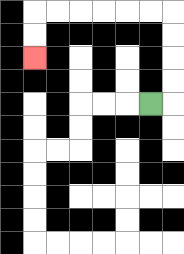{'start': '[6, 4]', 'end': '[1, 2]', 'path_directions': 'R,U,U,U,U,L,L,L,L,L,L,D,D', 'path_coordinates': '[[6, 4], [7, 4], [7, 3], [7, 2], [7, 1], [7, 0], [6, 0], [5, 0], [4, 0], [3, 0], [2, 0], [1, 0], [1, 1], [1, 2]]'}